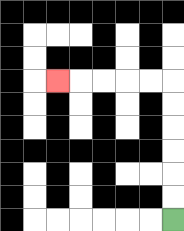{'start': '[7, 9]', 'end': '[2, 3]', 'path_directions': 'U,U,U,U,U,U,L,L,L,L,L', 'path_coordinates': '[[7, 9], [7, 8], [7, 7], [7, 6], [7, 5], [7, 4], [7, 3], [6, 3], [5, 3], [4, 3], [3, 3], [2, 3]]'}